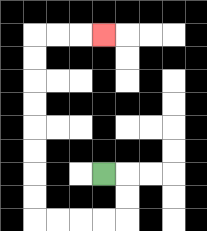{'start': '[4, 7]', 'end': '[4, 1]', 'path_directions': 'R,D,D,L,L,L,L,U,U,U,U,U,U,U,U,R,R,R', 'path_coordinates': '[[4, 7], [5, 7], [5, 8], [5, 9], [4, 9], [3, 9], [2, 9], [1, 9], [1, 8], [1, 7], [1, 6], [1, 5], [1, 4], [1, 3], [1, 2], [1, 1], [2, 1], [3, 1], [4, 1]]'}